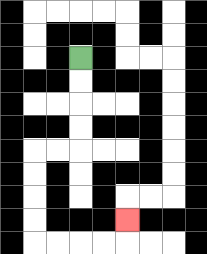{'start': '[3, 2]', 'end': '[5, 9]', 'path_directions': 'D,D,D,D,L,L,D,D,D,D,R,R,R,R,U', 'path_coordinates': '[[3, 2], [3, 3], [3, 4], [3, 5], [3, 6], [2, 6], [1, 6], [1, 7], [1, 8], [1, 9], [1, 10], [2, 10], [3, 10], [4, 10], [5, 10], [5, 9]]'}